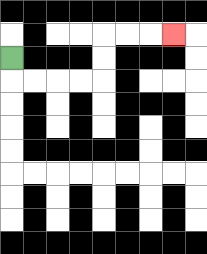{'start': '[0, 2]', 'end': '[7, 1]', 'path_directions': 'D,R,R,R,R,U,U,R,R,R', 'path_coordinates': '[[0, 2], [0, 3], [1, 3], [2, 3], [3, 3], [4, 3], [4, 2], [4, 1], [5, 1], [6, 1], [7, 1]]'}